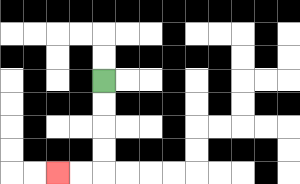{'start': '[4, 3]', 'end': '[2, 7]', 'path_directions': 'D,D,D,D,L,L', 'path_coordinates': '[[4, 3], [4, 4], [4, 5], [4, 6], [4, 7], [3, 7], [2, 7]]'}